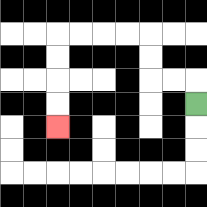{'start': '[8, 4]', 'end': '[2, 5]', 'path_directions': 'U,L,L,U,U,L,L,L,L,D,D,D,D', 'path_coordinates': '[[8, 4], [8, 3], [7, 3], [6, 3], [6, 2], [6, 1], [5, 1], [4, 1], [3, 1], [2, 1], [2, 2], [2, 3], [2, 4], [2, 5]]'}